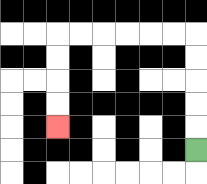{'start': '[8, 6]', 'end': '[2, 5]', 'path_directions': 'U,U,U,U,U,L,L,L,L,L,L,D,D,D,D', 'path_coordinates': '[[8, 6], [8, 5], [8, 4], [8, 3], [8, 2], [8, 1], [7, 1], [6, 1], [5, 1], [4, 1], [3, 1], [2, 1], [2, 2], [2, 3], [2, 4], [2, 5]]'}